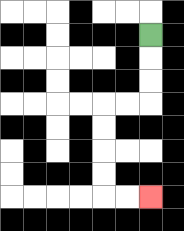{'start': '[6, 1]', 'end': '[6, 8]', 'path_directions': 'D,D,D,L,L,D,D,D,D,R,R', 'path_coordinates': '[[6, 1], [6, 2], [6, 3], [6, 4], [5, 4], [4, 4], [4, 5], [4, 6], [4, 7], [4, 8], [5, 8], [6, 8]]'}